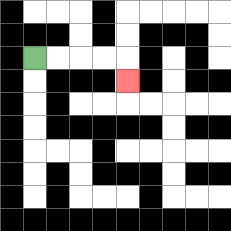{'start': '[1, 2]', 'end': '[5, 3]', 'path_directions': 'R,R,R,R,D', 'path_coordinates': '[[1, 2], [2, 2], [3, 2], [4, 2], [5, 2], [5, 3]]'}